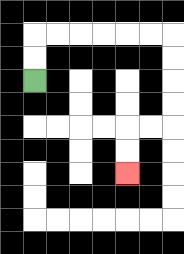{'start': '[1, 3]', 'end': '[5, 7]', 'path_directions': 'U,U,R,R,R,R,R,R,D,D,D,D,L,L,D,D', 'path_coordinates': '[[1, 3], [1, 2], [1, 1], [2, 1], [3, 1], [4, 1], [5, 1], [6, 1], [7, 1], [7, 2], [7, 3], [7, 4], [7, 5], [6, 5], [5, 5], [5, 6], [5, 7]]'}